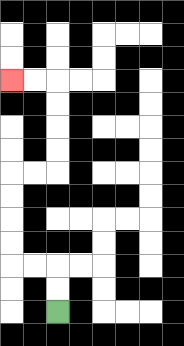{'start': '[2, 13]', 'end': '[0, 3]', 'path_directions': 'U,U,L,L,U,U,U,U,R,R,U,U,U,U,L,L', 'path_coordinates': '[[2, 13], [2, 12], [2, 11], [1, 11], [0, 11], [0, 10], [0, 9], [0, 8], [0, 7], [1, 7], [2, 7], [2, 6], [2, 5], [2, 4], [2, 3], [1, 3], [0, 3]]'}